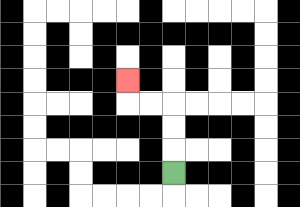{'start': '[7, 7]', 'end': '[5, 3]', 'path_directions': 'U,U,U,L,L,U', 'path_coordinates': '[[7, 7], [7, 6], [7, 5], [7, 4], [6, 4], [5, 4], [5, 3]]'}